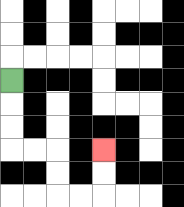{'start': '[0, 3]', 'end': '[4, 6]', 'path_directions': 'D,D,D,R,R,D,D,R,R,U,U', 'path_coordinates': '[[0, 3], [0, 4], [0, 5], [0, 6], [1, 6], [2, 6], [2, 7], [2, 8], [3, 8], [4, 8], [4, 7], [4, 6]]'}